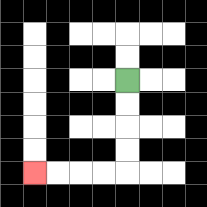{'start': '[5, 3]', 'end': '[1, 7]', 'path_directions': 'D,D,D,D,L,L,L,L', 'path_coordinates': '[[5, 3], [5, 4], [5, 5], [5, 6], [5, 7], [4, 7], [3, 7], [2, 7], [1, 7]]'}